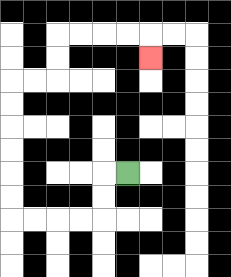{'start': '[5, 7]', 'end': '[6, 2]', 'path_directions': 'L,D,D,L,L,L,L,U,U,U,U,U,U,R,R,U,U,R,R,R,R,D', 'path_coordinates': '[[5, 7], [4, 7], [4, 8], [4, 9], [3, 9], [2, 9], [1, 9], [0, 9], [0, 8], [0, 7], [0, 6], [0, 5], [0, 4], [0, 3], [1, 3], [2, 3], [2, 2], [2, 1], [3, 1], [4, 1], [5, 1], [6, 1], [6, 2]]'}